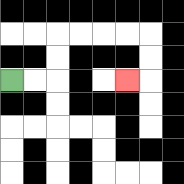{'start': '[0, 3]', 'end': '[5, 3]', 'path_directions': 'R,R,U,U,R,R,R,R,D,D,L', 'path_coordinates': '[[0, 3], [1, 3], [2, 3], [2, 2], [2, 1], [3, 1], [4, 1], [5, 1], [6, 1], [6, 2], [6, 3], [5, 3]]'}